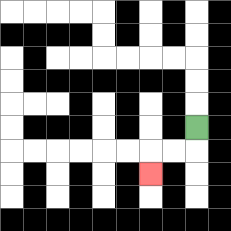{'start': '[8, 5]', 'end': '[6, 7]', 'path_directions': 'D,L,L,D', 'path_coordinates': '[[8, 5], [8, 6], [7, 6], [6, 6], [6, 7]]'}